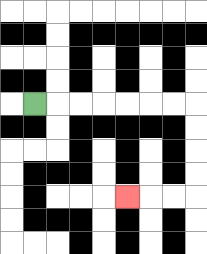{'start': '[1, 4]', 'end': '[5, 8]', 'path_directions': 'R,R,R,R,R,R,R,D,D,D,D,L,L,L', 'path_coordinates': '[[1, 4], [2, 4], [3, 4], [4, 4], [5, 4], [6, 4], [7, 4], [8, 4], [8, 5], [8, 6], [8, 7], [8, 8], [7, 8], [6, 8], [5, 8]]'}